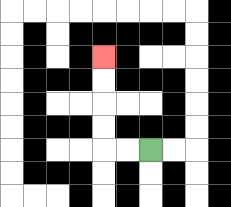{'start': '[6, 6]', 'end': '[4, 2]', 'path_directions': 'L,L,U,U,U,U', 'path_coordinates': '[[6, 6], [5, 6], [4, 6], [4, 5], [4, 4], [4, 3], [4, 2]]'}